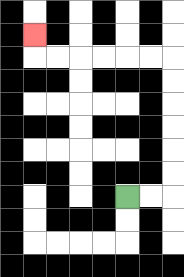{'start': '[5, 8]', 'end': '[1, 1]', 'path_directions': 'R,R,U,U,U,U,U,U,L,L,L,L,L,L,U', 'path_coordinates': '[[5, 8], [6, 8], [7, 8], [7, 7], [7, 6], [7, 5], [7, 4], [7, 3], [7, 2], [6, 2], [5, 2], [4, 2], [3, 2], [2, 2], [1, 2], [1, 1]]'}